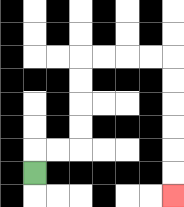{'start': '[1, 7]', 'end': '[7, 8]', 'path_directions': 'U,R,R,U,U,U,U,R,R,R,R,D,D,D,D,D,D', 'path_coordinates': '[[1, 7], [1, 6], [2, 6], [3, 6], [3, 5], [3, 4], [3, 3], [3, 2], [4, 2], [5, 2], [6, 2], [7, 2], [7, 3], [7, 4], [7, 5], [7, 6], [7, 7], [7, 8]]'}